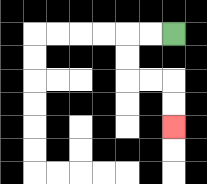{'start': '[7, 1]', 'end': '[7, 5]', 'path_directions': 'L,L,D,D,R,R,D,D', 'path_coordinates': '[[7, 1], [6, 1], [5, 1], [5, 2], [5, 3], [6, 3], [7, 3], [7, 4], [7, 5]]'}